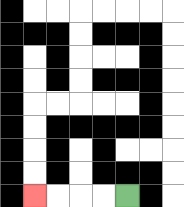{'start': '[5, 8]', 'end': '[1, 8]', 'path_directions': 'L,L,L,L', 'path_coordinates': '[[5, 8], [4, 8], [3, 8], [2, 8], [1, 8]]'}